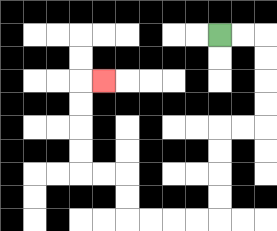{'start': '[9, 1]', 'end': '[4, 3]', 'path_directions': 'R,R,D,D,D,D,L,L,D,D,D,D,L,L,L,L,U,U,L,L,U,U,U,U,R', 'path_coordinates': '[[9, 1], [10, 1], [11, 1], [11, 2], [11, 3], [11, 4], [11, 5], [10, 5], [9, 5], [9, 6], [9, 7], [9, 8], [9, 9], [8, 9], [7, 9], [6, 9], [5, 9], [5, 8], [5, 7], [4, 7], [3, 7], [3, 6], [3, 5], [3, 4], [3, 3], [4, 3]]'}